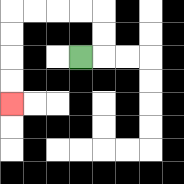{'start': '[3, 2]', 'end': '[0, 4]', 'path_directions': 'R,U,U,L,L,L,L,D,D,D,D', 'path_coordinates': '[[3, 2], [4, 2], [4, 1], [4, 0], [3, 0], [2, 0], [1, 0], [0, 0], [0, 1], [0, 2], [0, 3], [0, 4]]'}